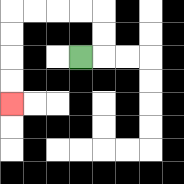{'start': '[3, 2]', 'end': '[0, 4]', 'path_directions': 'R,U,U,L,L,L,L,D,D,D,D', 'path_coordinates': '[[3, 2], [4, 2], [4, 1], [4, 0], [3, 0], [2, 0], [1, 0], [0, 0], [0, 1], [0, 2], [0, 3], [0, 4]]'}